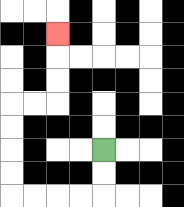{'start': '[4, 6]', 'end': '[2, 1]', 'path_directions': 'D,D,L,L,L,L,U,U,U,U,R,R,U,U,U', 'path_coordinates': '[[4, 6], [4, 7], [4, 8], [3, 8], [2, 8], [1, 8], [0, 8], [0, 7], [0, 6], [0, 5], [0, 4], [1, 4], [2, 4], [2, 3], [2, 2], [2, 1]]'}